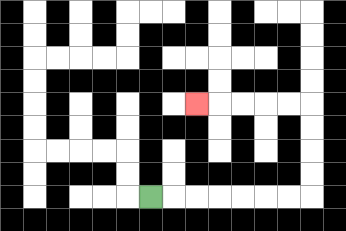{'start': '[6, 8]', 'end': '[8, 4]', 'path_directions': 'R,R,R,R,R,R,R,U,U,U,U,L,L,L,L,L', 'path_coordinates': '[[6, 8], [7, 8], [8, 8], [9, 8], [10, 8], [11, 8], [12, 8], [13, 8], [13, 7], [13, 6], [13, 5], [13, 4], [12, 4], [11, 4], [10, 4], [9, 4], [8, 4]]'}